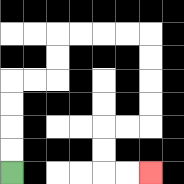{'start': '[0, 7]', 'end': '[6, 7]', 'path_directions': 'U,U,U,U,R,R,U,U,R,R,R,R,D,D,D,D,L,L,D,D,R,R', 'path_coordinates': '[[0, 7], [0, 6], [0, 5], [0, 4], [0, 3], [1, 3], [2, 3], [2, 2], [2, 1], [3, 1], [4, 1], [5, 1], [6, 1], [6, 2], [6, 3], [6, 4], [6, 5], [5, 5], [4, 5], [4, 6], [4, 7], [5, 7], [6, 7]]'}